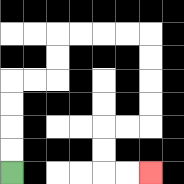{'start': '[0, 7]', 'end': '[6, 7]', 'path_directions': 'U,U,U,U,R,R,U,U,R,R,R,R,D,D,D,D,L,L,D,D,R,R', 'path_coordinates': '[[0, 7], [0, 6], [0, 5], [0, 4], [0, 3], [1, 3], [2, 3], [2, 2], [2, 1], [3, 1], [4, 1], [5, 1], [6, 1], [6, 2], [6, 3], [6, 4], [6, 5], [5, 5], [4, 5], [4, 6], [4, 7], [5, 7], [6, 7]]'}